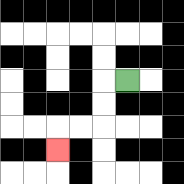{'start': '[5, 3]', 'end': '[2, 6]', 'path_directions': 'L,D,D,L,L,D', 'path_coordinates': '[[5, 3], [4, 3], [4, 4], [4, 5], [3, 5], [2, 5], [2, 6]]'}